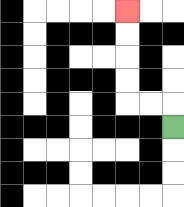{'start': '[7, 5]', 'end': '[5, 0]', 'path_directions': 'U,L,L,U,U,U,U', 'path_coordinates': '[[7, 5], [7, 4], [6, 4], [5, 4], [5, 3], [5, 2], [5, 1], [5, 0]]'}